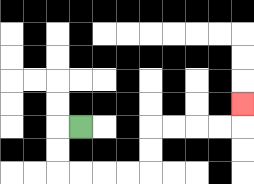{'start': '[3, 5]', 'end': '[10, 4]', 'path_directions': 'L,D,D,R,R,R,R,U,U,R,R,R,R,U', 'path_coordinates': '[[3, 5], [2, 5], [2, 6], [2, 7], [3, 7], [4, 7], [5, 7], [6, 7], [6, 6], [6, 5], [7, 5], [8, 5], [9, 5], [10, 5], [10, 4]]'}